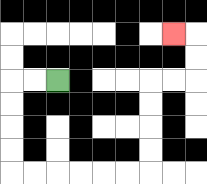{'start': '[2, 3]', 'end': '[7, 1]', 'path_directions': 'L,L,D,D,D,D,R,R,R,R,R,R,U,U,U,U,R,R,U,U,L', 'path_coordinates': '[[2, 3], [1, 3], [0, 3], [0, 4], [0, 5], [0, 6], [0, 7], [1, 7], [2, 7], [3, 7], [4, 7], [5, 7], [6, 7], [6, 6], [6, 5], [6, 4], [6, 3], [7, 3], [8, 3], [8, 2], [8, 1], [7, 1]]'}